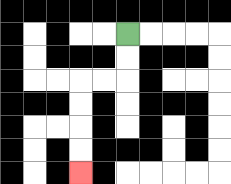{'start': '[5, 1]', 'end': '[3, 7]', 'path_directions': 'D,D,L,L,D,D,D,D', 'path_coordinates': '[[5, 1], [5, 2], [5, 3], [4, 3], [3, 3], [3, 4], [3, 5], [3, 6], [3, 7]]'}